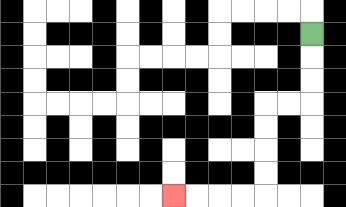{'start': '[13, 1]', 'end': '[7, 8]', 'path_directions': 'D,D,D,L,L,D,D,D,D,L,L,L,L', 'path_coordinates': '[[13, 1], [13, 2], [13, 3], [13, 4], [12, 4], [11, 4], [11, 5], [11, 6], [11, 7], [11, 8], [10, 8], [9, 8], [8, 8], [7, 8]]'}